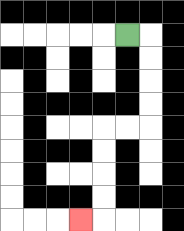{'start': '[5, 1]', 'end': '[3, 9]', 'path_directions': 'R,D,D,D,D,L,L,D,D,D,D,L', 'path_coordinates': '[[5, 1], [6, 1], [6, 2], [6, 3], [6, 4], [6, 5], [5, 5], [4, 5], [4, 6], [4, 7], [4, 8], [4, 9], [3, 9]]'}